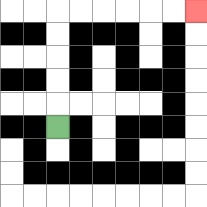{'start': '[2, 5]', 'end': '[8, 0]', 'path_directions': 'U,U,U,U,U,R,R,R,R,R,R', 'path_coordinates': '[[2, 5], [2, 4], [2, 3], [2, 2], [2, 1], [2, 0], [3, 0], [4, 0], [5, 0], [6, 0], [7, 0], [8, 0]]'}